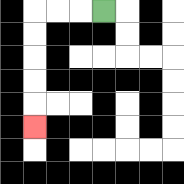{'start': '[4, 0]', 'end': '[1, 5]', 'path_directions': 'L,L,L,D,D,D,D,D', 'path_coordinates': '[[4, 0], [3, 0], [2, 0], [1, 0], [1, 1], [1, 2], [1, 3], [1, 4], [1, 5]]'}